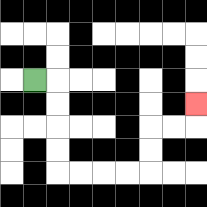{'start': '[1, 3]', 'end': '[8, 4]', 'path_directions': 'R,D,D,D,D,R,R,R,R,U,U,R,R,U', 'path_coordinates': '[[1, 3], [2, 3], [2, 4], [2, 5], [2, 6], [2, 7], [3, 7], [4, 7], [5, 7], [6, 7], [6, 6], [6, 5], [7, 5], [8, 5], [8, 4]]'}